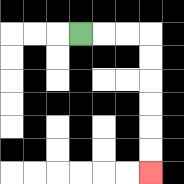{'start': '[3, 1]', 'end': '[6, 7]', 'path_directions': 'R,R,R,D,D,D,D,D,D', 'path_coordinates': '[[3, 1], [4, 1], [5, 1], [6, 1], [6, 2], [6, 3], [6, 4], [6, 5], [6, 6], [6, 7]]'}